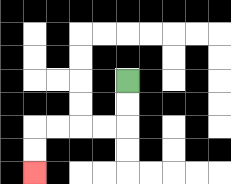{'start': '[5, 3]', 'end': '[1, 7]', 'path_directions': 'D,D,L,L,L,L,D,D', 'path_coordinates': '[[5, 3], [5, 4], [5, 5], [4, 5], [3, 5], [2, 5], [1, 5], [1, 6], [1, 7]]'}